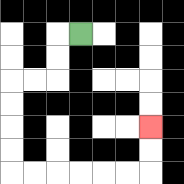{'start': '[3, 1]', 'end': '[6, 5]', 'path_directions': 'L,D,D,L,L,D,D,D,D,R,R,R,R,R,R,U,U', 'path_coordinates': '[[3, 1], [2, 1], [2, 2], [2, 3], [1, 3], [0, 3], [0, 4], [0, 5], [0, 6], [0, 7], [1, 7], [2, 7], [3, 7], [4, 7], [5, 7], [6, 7], [6, 6], [6, 5]]'}